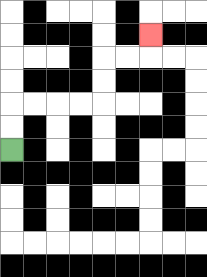{'start': '[0, 6]', 'end': '[6, 1]', 'path_directions': 'U,U,R,R,R,R,U,U,R,R,U', 'path_coordinates': '[[0, 6], [0, 5], [0, 4], [1, 4], [2, 4], [3, 4], [4, 4], [4, 3], [4, 2], [5, 2], [6, 2], [6, 1]]'}